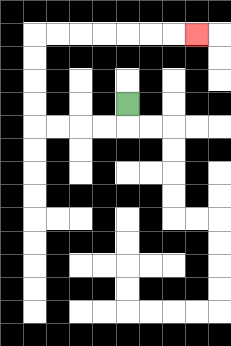{'start': '[5, 4]', 'end': '[8, 1]', 'path_directions': 'D,L,L,L,L,U,U,U,U,R,R,R,R,R,R,R', 'path_coordinates': '[[5, 4], [5, 5], [4, 5], [3, 5], [2, 5], [1, 5], [1, 4], [1, 3], [1, 2], [1, 1], [2, 1], [3, 1], [4, 1], [5, 1], [6, 1], [7, 1], [8, 1]]'}